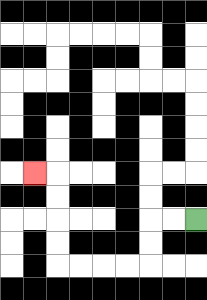{'start': '[8, 9]', 'end': '[1, 7]', 'path_directions': 'L,L,D,D,L,L,L,L,U,U,U,U,L', 'path_coordinates': '[[8, 9], [7, 9], [6, 9], [6, 10], [6, 11], [5, 11], [4, 11], [3, 11], [2, 11], [2, 10], [2, 9], [2, 8], [2, 7], [1, 7]]'}